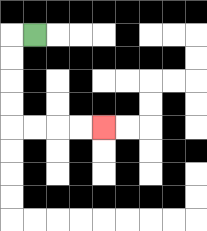{'start': '[1, 1]', 'end': '[4, 5]', 'path_directions': 'L,D,D,D,D,R,R,R,R', 'path_coordinates': '[[1, 1], [0, 1], [0, 2], [0, 3], [0, 4], [0, 5], [1, 5], [2, 5], [3, 5], [4, 5]]'}